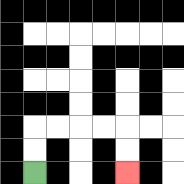{'start': '[1, 7]', 'end': '[5, 7]', 'path_directions': 'U,U,R,R,R,R,D,D', 'path_coordinates': '[[1, 7], [1, 6], [1, 5], [2, 5], [3, 5], [4, 5], [5, 5], [5, 6], [5, 7]]'}